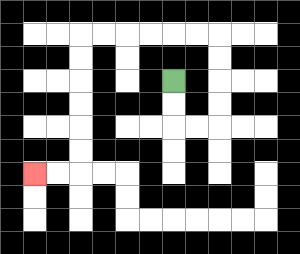{'start': '[7, 3]', 'end': '[1, 7]', 'path_directions': 'D,D,R,R,U,U,U,U,L,L,L,L,L,L,D,D,D,D,D,D,L,L', 'path_coordinates': '[[7, 3], [7, 4], [7, 5], [8, 5], [9, 5], [9, 4], [9, 3], [9, 2], [9, 1], [8, 1], [7, 1], [6, 1], [5, 1], [4, 1], [3, 1], [3, 2], [3, 3], [3, 4], [3, 5], [3, 6], [3, 7], [2, 7], [1, 7]]'}